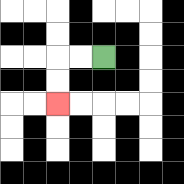{'start': '[4, 2]', 'end': '[2, 4]', 'path_directions': 'L,L,D,D', 'path_coordinates': '[[4, 2], [3, 2], [2, 2], [2, 3], [2, 4]]'}